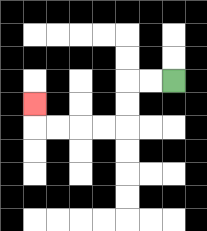{'start': '[7, 3]', 'end': '[1, 4]', 'path_directions': 'L,L,D,D,L,L,L,L,U', 'path_coordinates': '[[7, 3], [6, 3], [5, 3], [5, 4], [5, 5], [4, 5], [3, 5], [2, 5], [1, 5], [1, 4]]'}